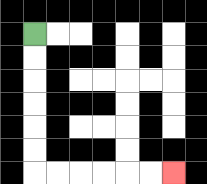{'start': '[1, 1]', 'end': '[7, 7]', 'path_directions': 'D,D,D,D,D,D,R,R,R,R,R,R', 'path_coordinates': '[[1, 1], [1, 2], [1, 3], [1, 4], [1, 5], [1, 6], [1, 7], [2, 7], [3, 7], [4, 7], [5, 7], [6, 7], [7, 7]]'}